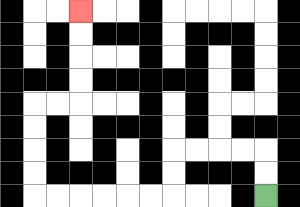{'start': '[11, 8]', 'end': '[3, 0]', 'path_directions': 'U,U,L,L,L,L,D,D,L,L,L,L,L,L,U,U,U,U,R,R,U,U,U,U', 'path_coordinates': '[[11, 8], [11, 7], [11, 6], [10, 6], [9, 6], [8, 6], [7, 6], [7, 7], [7, 8], [6, 8], [5, 8], [4, 8], [3, 8], [2, 8], [1, 8], [1, 7], [1, 6], [1, 5], [1, 4], [2, 4], [3, 4], [3, 3], [3, 2], [3, 1], [3, 0]]'}